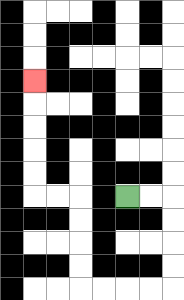{'start': '[5, 8]', 'end': '[1, 3]', 'path_directions': 'R,R,D,D,D,D,L,L,L,L,U,U,U,U,L,L,U,U,U,U,U', 'path_coordinates': '[[5, 8], [6, 8], [7, 8], [7, 9], [7, 10], [7, 11], [7, 12], [6, 12], [5, 12], [4, 12], [3, 12], [3, 11], [3, 10], [3, 9], [3, 8], [2, 8], [1, 8], [1, 7], [1, 6], [1, 5], [1, 4], [1, 3]]'}